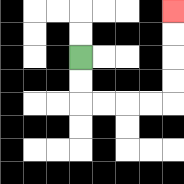{'start': '[3, 2]', 'end': '[7, 0]', 'path_directions': 'D,D,R,R,R,R,U,U,U,U', 'path_coordinates': '[[3, 2], [3, 3], [3, 4], [4, 4], [5, 4], [6, 4], [7, 4], [7, 3], [7, 2], [7, 1], [7, 0]]'}